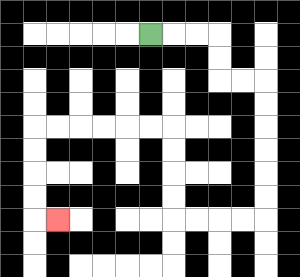{'start': '[6, 1]', 'end': '[2, 9]', 'path_directions': 'R,R,R,D,D,R,R,D,D,D,D,D,D,L,L,L,L,U,U,U,U,L,L,L,L,L,L,D,D,D,D,R', 'path_coordinates': '[[6, 1], [7, 1], [8, 1], [9, 1], [9, 2], [9, 3], [10, 3], [11, 3], [11, 4], [11, 5], [11, 6], [11, 7], [11, 8], [11, 9], [10, 9], [9, 9], [8, 9], [7, 9], [7, 8], [7, 7], [7, 6], [7, 5], [6, 5], [5, 5], [4, 5], [3, 5], [2, 5], [1, 5], [1, 6], [1, 7], [1, 8], [1, 9], [2, 9]]'}